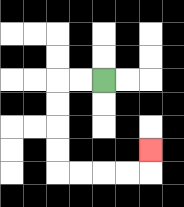{'start': '[4, 3]', 'end': '[6, 6]', 'path_directions': 'L,L,D,D,D,D,R,R,R,R,U', 'path_coordinates': '[[4, 3], [3, 3], [2, 3], [2, 4], [2, 5], [2, 6], [2, 7], [3, 7], [4, 7], [5, 7], [6, 7], [6, 6]]'}